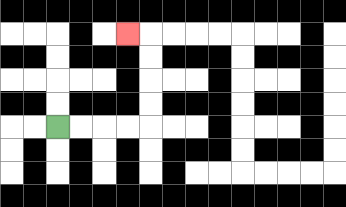{'start': '[2, 5]', 'end': '[5, 1]', 'path_directions': 'R,R,R,R,U,U,U,U,L', 'path_coordinates': '[[2, 5], [3, 5], [4, 5], [5, 5], [6, 5], [6, 4], [6, 3], [6, 2], [6, 1], [5, 1]]'}